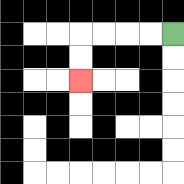{'start': '[7, 1]', 'end': '[3, 3]', 'path_directions': 'L,L,L,L,D,D', 'path_coordinates': '[[7, 1], [6, 1], [5, 1], [4, 1], [3, 1], [3, 2], [3, 3]]'}